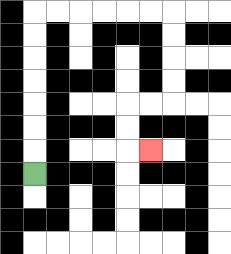{'start': '[1, 7]', 'end': '[6, 6]', 'path_directions': 'U,U,U,U,U,U,U,R,R,R,R,R,R,D,D,D,D,L,L,D,D,R', 'path_coordinates': '[[1, 7], [1, 6], [1, 5], [1, 4], [1, 3], [1, 2], [1, 1], [1, 0], [2, 0], [3, 0], [4, 0], [5, 0], [6, 0], [7, 0], [7, 1], [7, 2], [7, 3], [7, 4], [6, 4], [5, 4], [5, 5], [5, 6], [6, 6]]'}